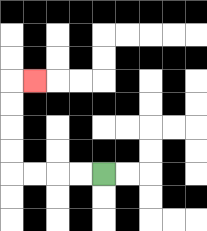{'start': '[4, 7]', 'end': '[1, 3]', 'path_directions': 'L,L,L,L,U,U,U,U,R', 'path_coordinates': '[[4, 7], [3, 7], [2, 7], [1, 7], [0, 7], [0, 6], [0, 5], [0, 4], [0, 3], [1, 3]]'}